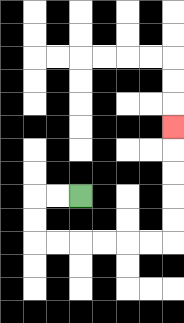{'start': '[3, 8]', 'end': '[7, 5]', 'path_directions': 'L,L,D,D,R,R,R,R,R,R,U,U,U,U,U', 'path_coordinates': '[[3, 8], [2, 8], [1, 8], [1, 9], [1, 10], [2, 10], [3, 10], [4, 10], [5, 10], [6, 10], [7, 10], [7, 9], [7, 8], [7, 7], [7, 6], [7, 5]]'}